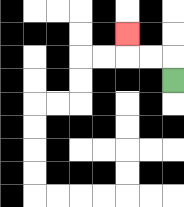{'start': '[7, 3]', 'end': '[5, 1]', 'path_directions': 'U,L,L,U', 'path_coordinates': '[[7, 3], [7, 2], [6, 2], [5, 2], [5, 1]]'}